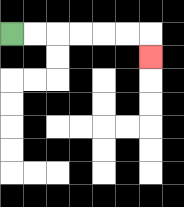{'start': '[0, 1]', 'end': '[6, 2]', 'path_directions': 'R,R,R,R,R,R,D', 'path_coordinates': '[[0, 1], [1, 1], [2, 1], [3, 1], [4, 1], [5, 1], [6, 1], [6, 2]]'}